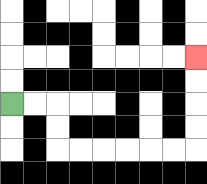{'start': '[0, 4]', 'end': '[8, 2]', 'path_directions': 'R,R,D,D,R,R,R,R,R,R,U,U,U,U', 'path_coordinates': '[[0, 4], [1, 4], [2, 4], [2, 5], [2, 6], [3, 6], [4, 6], [5, 6], [6, 6], [7, 6], [8, 6], [8, 5], [8, 4], [8, 3], [8, 2]]'}